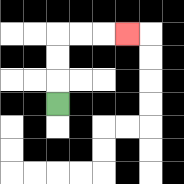{'start': '[2, 4]', 'end': '[5, 1]', 'path_directions': 'U,U,U,R,R,R', 'path_coordinates': '[[2, 4], [2, 3], [2, 2], [2, 1], [3, 1], [4, 1], [5, 1]]'}